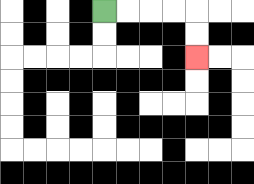{'start': '[4, 0]', 'end': '[8, 2]', 'path_directions': 'R,R,R,R,D,D', 'path_coordinates': '[[4, 0], [5, 0], [6, 0], [7, 0], [8, 0], [8, 1], [8, 2]]'}